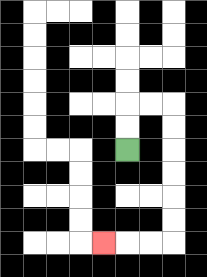{'start': '[5, 6]', 'end': '[4, 10]', 'path_directions': 'U,U,R,R,D,D,D,D,D,D,L,L,L', 'path_coordinates': '[[5, 6], [5, 5], [5, 4], [6, 4], [7, 4], [7, 5], [7, 6], [7, 7], [7, 8], [7, 9], [7, 10], [6, 10], [5, 10], [4, 10]]'}